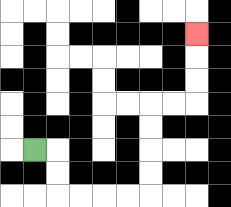{'start': '[1, 6]', 'end': '[8, 1]', 'path_directions': 'R,D,D,R,R,R,R,U,U,U,U,R,R,U,U,U', 'path_coordinates': '[[1, 6], [2, 6], [2, 7], [2, 8], [3, 8], [4, 8], [5, 8], [6, 8], [6, 7], [6, 6], [6, 5], [6, 4], [7, 4], [8, 4], [8, 3], [8, 2], [8, 1]]'}